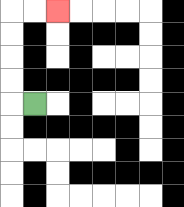{'start': '[1, 4]', 'end': '[2, 0]', 'path_directions': 'L,U,U,U,U,R,R', 'path_coordinates': '[[1, 4], [0, 4], [0, 3], [0, 2], [0, 1], [0, 0], [1, 0], [2, 0]]'}